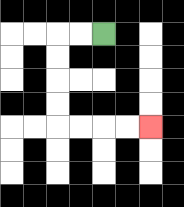{'start': '[4, 1]', 'end': '[6, 5]', 'path_directions': 'L,L,D,D,D,D,R,R,R,R', 'path_coordinates': '[[4, 1], [3, 1], [2, 1], [2, 2], [2, 3], [2, 4], [2, 5], [3, 5], [4, 5], [5, 5], [6, 5]]'}